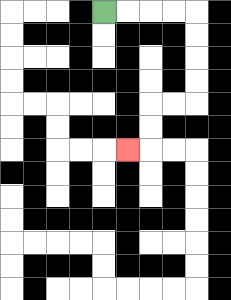{'start': '[4, 0]', 'end': '[5, 6]', 'path_directions': 'R,R,R,R,D,D,D,D,L,L,D,D,L', 'path_coordinates': '[[4, 0], [5, 0], [6, 0], [7, 0], [8, 0], [8, 1], [8, 2], [8, 3], [8, 4], [7, 4], [6, 4], [6, 5], [6, 6], [5, 6]]'}